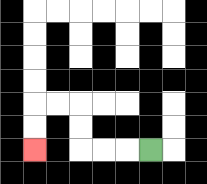{'start': '[6, 6]', 'end': '[1, 6]', 'path_directions': 'L,L,L,U,U,L,L,D,D', 'path_coordinates': '[[6, 6], [5, 6], [4, 6], [3, 6], [3, 5], [3, 4], [2, 4], [1, 4], [1, 5], [1, 6]]'}